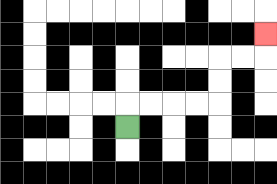{'start': '[5, 5]', 'end': '[11, 1]', 'path_directions': 'U,R,R,R,R,U,U,R,R,U', 'path_coordinates': '[[5, 5], [5, 4], [6, 4], [7, 4], [8, 4], [9, 4], [9, 3], [9, 2], [10, 2], [11, 2], [11, 1]]'}